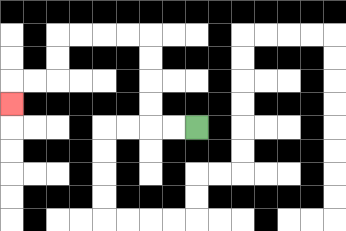{'start': '[8, 5]', 'end': '[0, 4]', 'path_directions': 'L,L,U,U,U,U,L,L,L,L,D,D,L,L,D', 'path_coordinates': '[[8, 5], [7, 5], [6, 5], [6, 4], [6, 3], [6, 2], [6, 1], [5, 1], [4, 1], [3, 1], [2, 1], [2, 2], [2, 3], [1, 3], [0, 3], [0, 4]]'}